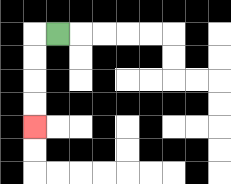{'start': '[2, 1]', 'end': '[1, 5]', 'path_directions': 'L,D,D,D,D', 'path_coordinates': '[[2, 1], [1, 1], [1, 2], [1, 3], [1, 4], [1, 5]]'}